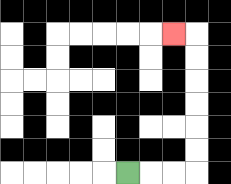{'start': '[5, 7]', 'end': '[7, 1]', 'path_directions': 'R,R,R,U,U,U,U,U,U,L', 'path_coordinates': '[[5, 7], [6, 7], [7, 7], [8, 7], [8, 6], [8, 5], [8, 4], [8, 3], [8, 2], [8, 1], [7, 1]]'}